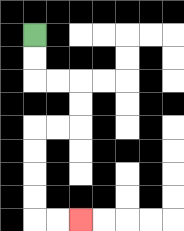{'start': '[1, 1]', 'end': '[3, 9]', 'path_directions': 'D,D,R,R,D,D,L,L,D,D,D,D,R,R', 'path_coordinates': '[[1, 1], [1, 2], [1, 3], [2, 3], [3, 3], [3, 4], [3, 5], [2, 5], [1, 5], [1, 6], [1, 7], [1, 8], [1, 9], [2, 9], [3, 9]]'}